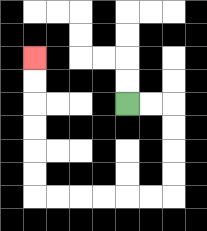{'start': '[5, 4]', 'end': '[1, 2]', 'path_directions': 'R,R,D,D,D,D,L,L,L,L,L,L,U,U,U,U,U,U', 'path_coordinates': '[[5, 4], [6, 4], [7, 4], [7, 5], [7, 6], [7, 7], [7, 8], [6, 8], [5, 8], [4, 8], [3, 8], [2, 8], [1, 8], [1, 7], [1, 6], [1, 5], [1, 4], [1, 3], [1, 2]]'}